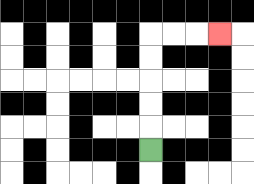{'start': '[6, 6]', 'end': '[9, 1]', 'path_directions': 'U,U,U,U,U,R,R,R', 'path_coordinates': '[[6, 6], [6, 5], [6, 4], [6, 3], [6, 2], [6, 1], [7, 1], [8, 1], [9, 1]]'}